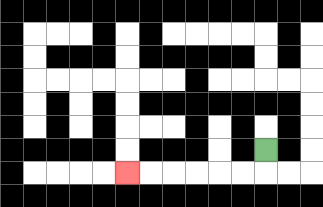{'start': '[11, 6]', 'end': '[5, 7]', 'path_directions': 'D,L,L,L,L,L,L', 'path_coordinates': '[[11, 6], [11, 7], [10, 7], [9, 7], [8, 7], [7, 7], [6, 7], [5, 7]]'}